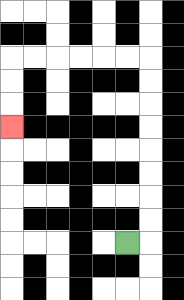{'start': '[5, 10]', 'end': '[0, 5]', 'path_directions': 'R,U,U,U,U,U,U,U,U,L,L,L,L,L,L,D,D,D', 'path_coordinates': '[[5, 10], [6, 10], [6, 9], [6, 8], [6, 7], [6, 6], [6, 5], [6, 4], [6, 3], [6, 2], [5, 2], [4, 2], [3, 2], [2, 2], [1, 2], [0, 2], [0, 3], [0, 4], [0, 5]]'}